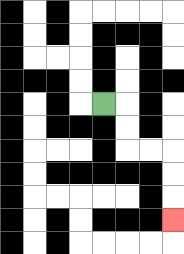{'start': '[4, 4]', 'end': '[7, 9]', 'path_directions': 'R,D,D,R,R,D,D,D', 'path_coordinates': '[[4, 4], [5, 4], [5, 5], [5, 6], [6, 6], [7, 6], [7, 7], [7, 8], [7, 9]]'}